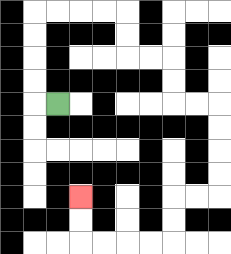{'start': '[2, 4]', 'end': '[3, 8]', 'path_directions': 'L,U,U,U,U,R,R,R,R,D,D,R,R,D,D,R,R,D,D,D,D,L,L,D,D,L,L,L,L,U,U', 'path_coordinates': '[[2, 4], [1, 4], [1, 3], [1, 2], [1, 1], [1, 0], [2, 0], [3, 0], [4, 0], [5, 0], [5, 1], [5, 2], [6, 2], [7, 2], [7, 3], [7, 4], [8, 4], [9, 4], [9, 5], [9, 6], [9, 7], [9, 8], [8, 8], [7, 8], [7, 9], [7, 10], [6, 10], [5, 10], [4, 10], [3, 10], [3, 9], [3, 8]]'}